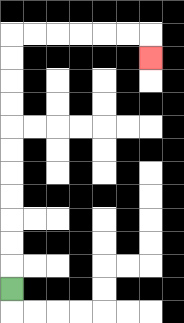{'start': '[0, 12]', 'end': '[6, 2]', 'path_directions': 'U,U,U,U,U,U,U,U,U,U,U,R,R,R,R,R,R,D', 'path_coordinates': '[[0, 12], [0, 11], [0, 10], [0, 9], [0, 8], [0, 7], [0, 6], [0, 5], [0, 4], [0, 3], [0, 2], [0, 1], [1, 1], [2, 1], [3, 1], [4, 1], [5, 1], [6, 1], [6, 2]]'}